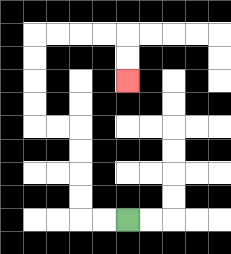{'start': '[5, 9]', 'end': '[5, 3]', 'path_directions': 'L,L,U,U,U,U,L,L,U,U,U,U,R,R,R,R,D,D', 'path_coordinates': '[[5, 9], [4, 9], [3, 9], [3, 8], [3, 7], [3, 6], [3, 5], [2, 5], [1, 5], [1, 4], [1, 3], [1, 2], [1, 1], [2, 1], [3, 1], [4, 1], [5, 1], [5, 2], [5, 3]]'}